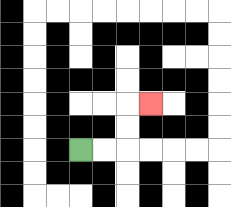{'start': '[3, 6]', 'end': '[6, 4]', 'path_directions': 'R,R,U,U,R', 'path_coordinates': '[[3, 6], [4, 6], [5, 6], [5, 5], [5, 4], [6, 4]]'}